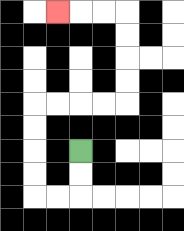{'start': '[3, 6]', 'end': '[2, 0]', 'path_directions': 'D,D,L,L,U,U,U,U,R,R,R,R,U,U,U,U,L,L,L', 'path_coordinates': '[[3, 6], [3, 7], [3, 8], [2, 8], [1, 8], [1, 7], [1, 6], [1, 5], [1, 4], [2, 4], [3, 4], [4, 4], [5, 4], [5, 3], [5, 2], [5, 1], [5, 0], [4, 0], [3, 0], [2, 0]]'}